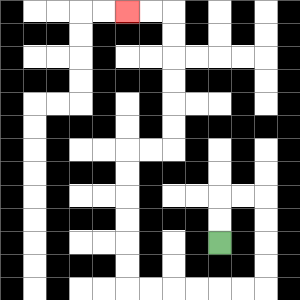{'start': '[9, 10]', 'end': '[5, 0]', 'path_directions': 'U,U,R,R,D,D,D,D,L,L,L,L,L,L,U,U,U,U,U,U,R,R,U,U,U,U,U,U,L,L', 'path_coordinates': '[[9, 10], [9, 9], [9, 8], [10, 8], [11, 8], [11, 9], [11, 10], [11, 11], [11, 12], [10, 12], [9, 12], [8, 12], [7, 12], [6, 12], [5, 12], [5, 11], [5, 10], [5, 9], [5, 8], [5, 7], [5, 6], [6, 6], [7, 6], [7, 5], [7, 4], [7, 3], [7, 2], [7, 1], [7, 0], [6, 0], [5, 0]]'}